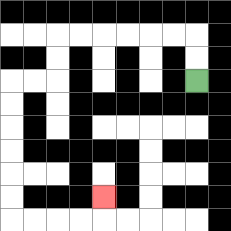{'start': '[8, 3]', 'end': '[4, 8]', 'path_directions': 'U,U,L,L,L,L,L,L,D,D,L,L,D,D,D,D,D,D,R,R,R,R,U', 'path_coordinates': '[[8, 3], [8, 2], [8, 1], [7, 1], [6, 1], [5, 1], [4, 1], [3, 1], [2, 1], [2, 2], [2, 3], [1, 3], [0, 3], [0, 4], [0, 5], [0, 6], [0, 7], [0, 8], [0, 9], [1, 9], [2, 9], [3, 9], [4, 9], [4, 8]]'}